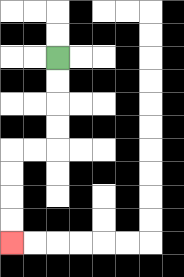{'start': '[2, 2]', 'end': '[0, 10]', 'path_directions': 'D,D,D,D,L,L,D,D,D,D', 'path_coordinates': '[[2, 2], [2, 3], [2, 4], [2, 5], [2, 6], [1, 6], [0, 6], [0, 7], [0, 8], [0, 9], [0, 10]]'}